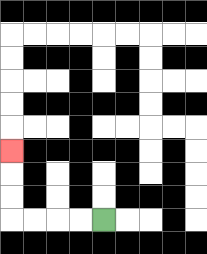{'start': '[4, 9]', 'end': '[0, 6]', 'path_directions': 'L,L,L,L,U,U,U', 'path_coordinates': '[[4, 9], [3, 9], [2, 9], [1, 9], [0, 9], [0, 8], [0, 7], [0, 6]]'}